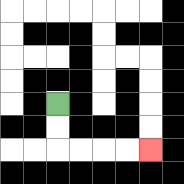{'start': '[2, 4]', 'end': '[6, 6]', 'path_directions': 'D,D,R,R,R,R', 'path_coordinates': '[[2, 4], [2, 5], [2, 6], [3, 6], [4, 6], [5, 6], [6, 6]]'}